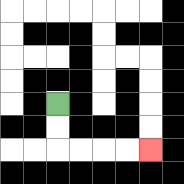{'start': '[2, 4]', 'end': '[6, 6]', 'path_directions': 'D,D,R,R,R,R', 'path_coordinates': '[[2, 4], [2, 5], [2, 6], [3, 6], [4, 6], [5, 6], [6, 6]]'}